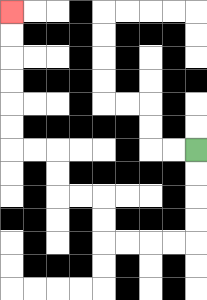{'start': '[8, 6]', 'end': '[0, 0]', 'path_directions': 'D,D,D,D,L,L,L,L,U,U,L,L,U,U,L,L,U,U,U,U,U,U', 'path_coordinates': '[[8, 6], [8, 7], [8, 8], [8, 9], [8, 10], [7, 10], [6, 10], [5, 10], [4, 10], [4, 9], [4, 8], [3, 8], [2, 8], [2, 7], [2, 6], [1, 6], [0, 6], [0, 5], [0, 4], [0, 3], [0, 2], [0, 1], [0, 0]]'}